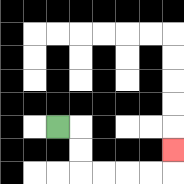{'start': '[2, 5]', 'end': '[7, 6]', 'path_directions': 'R,D,D,R,R,R,R,U', 'path_coordinates': '[[2, 5], [3, 5], [3, 6], [3, 7], [4, 7], [5, 7], [6, 7], [7, 7], [7, 6]]'}